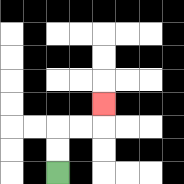{'start': '[2, 7]', 'end': '[4, 4]', 'path_directions': 'U,U,R,R,U', 'path_coordinates': '[[2, 7], [2, 6], [2, 5], [3, 5], [4, 5], [4, 4]]'}